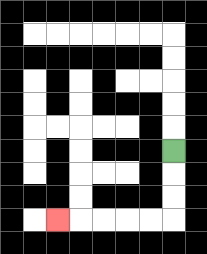{'start': '[7, 6]', 'end': '[2, 9]', 'path_directions': 'D,D,D,L,L,L,L,L', 'path_coordinates': '[[7, 6], [7, 7], [7, 8], [7, 9], [6, 9], [5, 9], [4, 9], [3, 9], [2, 9]]'}